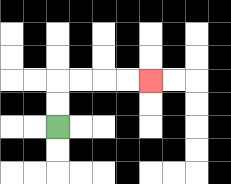{'start': '[2, 5]', 'end': '[6, 3]', 'path_directions': 'U,U,R,R,R,R', 'path_coordinates': '[[2, 5], [2, 4], [2, 3], [3, 3], [4, 3], [5, 3], [6, 3]]'}